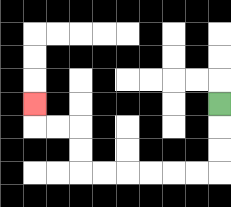{'start': '[9, 4]', 'end': '[1, 4]', 'path_directions': 'D,D,D,L,L,L,L,L,L,U,U,L,L,U', 'path_coordinates': '[[9, 4], [9, 5], [9, 6], [9, 7], [8, 7], [7, 7], [6, 7], [5, 7], [4, 7], [3, 7], [3, 6], [3, 5], [2, 5], [1, 5], [1, 4]]'}